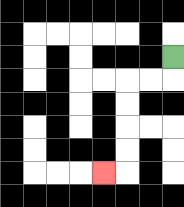{'start': '[7, 2]', 'end': '[4, 7]', 'path_directions': 'D,L,L,D,D,D,D,L', 'path_coordinates': '[[7, 2], [7, 3], [6, 3], [5, 3], [5, 4], [5, 5], [5, 6], [5, 7], [4, 7]]'}